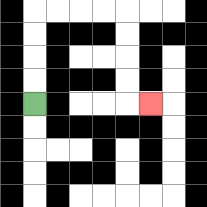{'start': '[1, 4]', 'end': '[6, 4]', 'path_directions': 'U,U,U,U,R,R,R,R,D,D,D,D,R', 'path_coordinates': '[[1, 4], [1, 3], [1, 2], [1, 1], [1, 0], [2, 0], [3, 0], [4, 0], [5, 0], [5, 1], [5, 2], [5, 3], [5, 4], [6, 4]]'}